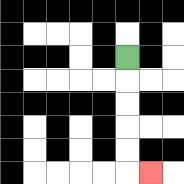{'start': '[5, 2]', 'end': '[6, 7]', 'path_directions': 'D,D,D,D,D,R', 'path_coordinates': '[[5, 2], [5, 3], [5, 4], [5, 5], [5, 6], [5, 7], [6, 7]]'}